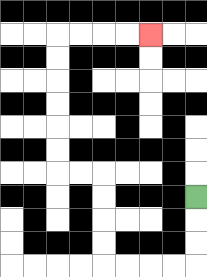{'start': '[8, 8]', 'end': '[6, 1]', 'path_directions': 'D,D,D,L,L,L,L,U,U,U,U,L,L,U,U,U,U,U,U,R,R,R,R', 'path_coordinates': '[[8, 8], [8, 9], [8, 10], [8, 11], [7, 11], [6, 11], [5, 11], [4, 11], [4, 10], [4, 9], [4, 8], [4, 7], [3, 7], [2, 7], [2, 6], [2, 5], [2, 4], [2, 3], [2, 2], [2, 1], [3, 1], [4, 1], [5, 1], [6, 1]]'}